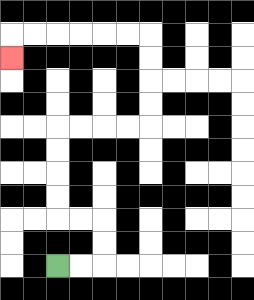{'start': '[2, 11]', 'end': '[0, 2]', 'path_directions': 'R,R,U,U,L,L,U,U,U,U,R,R,R,R,U,U,U,U,L,L,L,L,L,L,D', 'path_coordinates': '[[2, 11], [3, 11], [4, 11], [4, 10], [4, 9], [3, 9], [2, 9], [2, 8], [2, 7], [2, 6], [2, 5], [3, 5], [4, 5], [5, 5], [6, 5], [6, 4], [6, 3], [6, 2], [6, 1], [5, 1], [4, 1], [3, 1], [2, 1], [1, 1], [0, 1], [0, 2]]'}